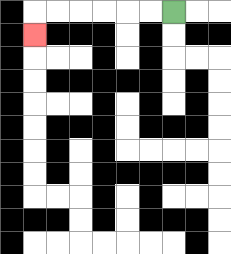{'start': '[7, 0]', 'end': '[1, 1]', 'path_directions': 'L,L,L,L,L,L,D', 'path_coordinates': '[[7, 0], [6, 0], [5, 0], [4, 0], [3, 0], [2, 0], [1, 0], [1, 1]]'}